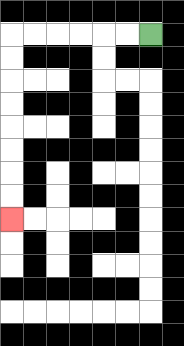{'start': '[6, 1]', 'end': '[0, 9]', 'path_directions': 'L,L,L,L,L,L,D,D,D,D,D,D,D,D', 'path_coordinates': '[[6, 1], [5, 1], [4, 1], [3, 1], [2, 1], [1, 1], [0, 1], [0, 2], [0, 3], [0, 4], [0, 5], [0, 6], [0, 7], [0, 8], [0, 9]]'}